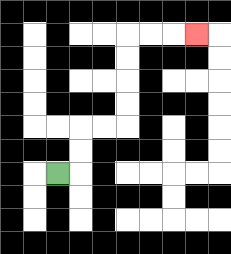{'start': '[2, 7]', 'end': '[8, 1]', 'path_directions': 'R,U,U,R,R,U,U,U,U,R,R,R', 'path_coordinates': '[[2, 7], [3, 7], [3, 6], [3, 5], [4, 5], [5, 5], [5, 4], [5, 3], [5, 2], [5, 1], [6, 1], [7, 1], [8, 1]]'}